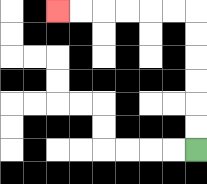{'start': '[8, 6]', 'end': '[2, 0]', 'path_directions': 'U,U,U,U,U,U,L,L,L,L,L,L', 'path_coordinates': '[[8, 6], [8, 5], [8, 4], [8, 3], [8, 2], [8, 1], [8, 0], [7, 0], [6, 0], [5, 0], [4, 0], [3, 0], [2, 0]]'}